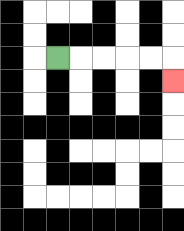{'start': '[2, 2]', 'end': '[7, 3]', 'path_directions': 'R,R,R,R,R,D', 'path_coordinates': '[[2, 2], [3, 2], [4, 2], [5, 2], [6, 2], [7, 2], [7, 3]]'}